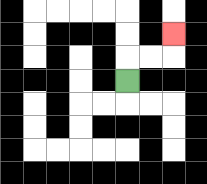{'start': '[5, 3]', 'end': '[7, 1]', 'path_directions': 'U,R,R,U', 'path_coordinates': '[[5, 3], [5, 2], [6, 2], [7, 2], [7, 1]]'}